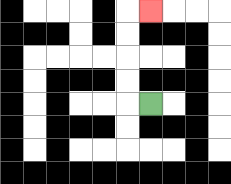{'start': '[6, 4]', 'end': '[6, 0]', 'path_directions': 'L,U,U,U,U,R', 'path_coordinates': '[[6, 4], [5, 4], [5, 3], [5, 2], [5, 1], [5, 0], [6, 0]]'}